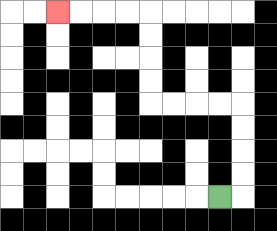{'start': '[9, 8]', 'end': '[2, 0]', 'path_directions': 'R,U,U,U,U,L,L,L,L,U,U,U,U,L,L,L,L', 'path_coordinates': '[[9, 8], [10, 8], [10, 7], [10, 6], [10, 5], [10, 4], [9, 4], [8, 4], [7, 4], [6, 4], [6, 3], [6, 2], [6, 1], [6, 0], [5, 0], [4, 0], [3, 0], [2, 0]]'}